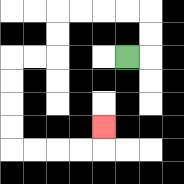{'start': '[5, 2]', 'end': '[4, 5]', 'path_directions': 'R,U,U,L,L,L,L,D,D,L,L,D,D,D,D,R,R,R,R,U', 'path_coordinates': '[[5, 2], [6, 2], [6, 1], [6, 0], [5, 0], [4, 0], [3, 0], [2, 0], [2, 1], [2, 2], [1, 2], [0, 2], [0, 3], [0, 4], [0, 5], [0, 6], [1, 6], [2, 6], [3, 6], [4, 6], [4, 5]]'}